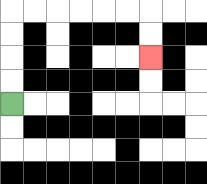{'start': '[0, 4]', 'end': '[6, 2]', 'path_directions': 'U,U,U,U,R,R,R,R,R,R,D,D', 'path_coordinates': '[[0, 4], [0, 3], [0, 2], [0, 1], [0, 0], [1, 0], [2, 0], [3, 0], [4, 0], [5, 0], [6, 0], [6, 1], [6, 2]]'}